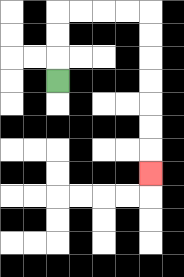{'start': '[2, 3]', 'end': '[6, 7]', 'path_directions': 'U,U,U,R,R,R,R,D,D,D,D,D,D,D', 'path_coordinates': '[[2, 3], [2, 2], [2, 1], [2, 0], [3, 0], [4, 0], [5, 0], [6, 0], [6, 1], [6, 2], [6, 3], [6, 4], [6, 5], [6, 6], [6, 7]]'}